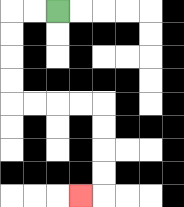{'start': '[2, 0]', 'end': '[3, 8]', 'path_directions': 'L,L,D,D,D,D,R,R,R,R,D,D,D,D,L', 'path_coordinates': '[[2, 0], [1, 0], [0, 0], [0, 1], [0, 2], [0, 3], [0, 4], [1, 4], [2, 4], [3, 4], [4, 4], [4, 5], [4, 6], [4, 7], [4, 8], [3, 8]]'}